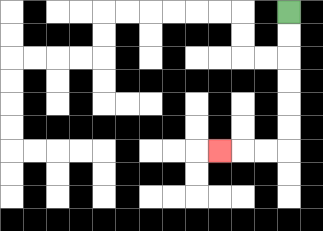{'start': '[12, 0]', 'end': '[9, 6]', 'path_directions': 'D,D,D,D,D,D,L,L,L', 'path_coordinates': '[[12, 0], [12, 1], [12, 2], [12, 3], [12, 4], [12, 5], [12, 6], [11, 6], [10, 6], [9, 6]]'}